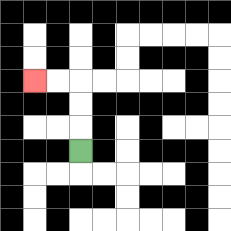{'start': '[3, 6]', 'end': '[1, 3]', 'path_directions': 'U,U,U,L,L', 'path_coordinates': '[[3, 6], [3, 5], [3, 4], [3, 3], [2, 3], [1, 3]]'}